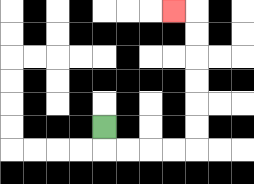{'start': '[4, 5]', 'end': '[7, 0]', 'path_directions': 'D,R,R,R,R,U,U,U,U,U,U,L', 'path_coordinates': '[[4, 5], [4, 6], [5, 6], [6, 6], [7, 6], [8, 6], [8, 5], [8, 4], [8, 3], [8, 2], [8, 1], [8, 0], [7, 0]]'}